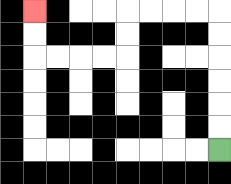{'start': '[9, 6]', 'end': '[1, 0]', 'path_directions': 'U,U,U,U,U,U,L,L,L,L,D,D,L,L,L,L,U,U', 'path_coordinates': '[[9, 6], [9, 5], [9, 4], [9, 3], [9, 2], [9, 1], [9, 0], [8, 0], [7, 0], [6, 0], [5, 0], [5, 1], [5, 2], [4, 2], [3, 2], [2, 2], [1, 2], [1, 1], [1, 0]]'}